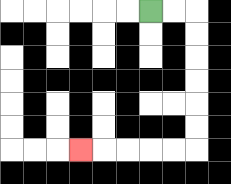{'start': '[6, 0]', 'end': '[3, 6]', 'path_directions': 'R,R,D,D,D,D,D,D,L,L,L,L,L', 'path_coordinates': '[[6, 0], [7, 0], [8, 0], [8, 1], [8, 2], [8, 3], [8, 4], [8, 5], [8, 6], [7, 6], [6, 6], [5, 6], [4, 6], [3, 6]]'}